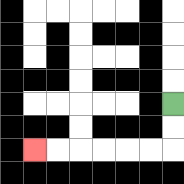{'start': '[7, 4]', 'end': '[1, 6]', 'path_directions': 'D,D,L,L,L,L,L,L', 'path_coordinates': '[[7, 4], [7, 5], [7, 6], [6, 6], [5, 6], [4, 6], [3, 6], [2, 6], [1, 6]]'}